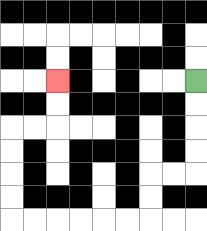{'start': '[8, 3]', 'end': '[2, 3]', 'path_directions': 'D,D,D,D,L,L,D,D,L,L,L,L,L,L,U,U,U,U,R,R,U,U', 'path_coordinates': '[[8, 3], [8, 4], [8, 5], [8, 6], [8, 7], [7, 7], [6, 7], [6, 8], [6, 9], [5, 9], [4, 9], [3, 9], [2, 9], [1, 9], [0, 9], [0, 8], [0, 7], [0, 6], [0, 5], [1, 5], [2, 5], [2, 4], [2, 3]]'}